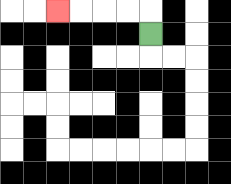{'start': '[6, 1]', 'end': '[2, 0]', 'path_directions': 'U,L,L,L,L', 'path_coordinates': '[[6, 1], [6, 0], [5, 0], [4, 0], [3, 0], [2, 0]]'}